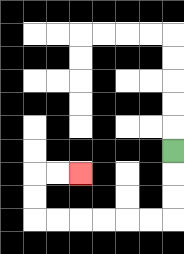{'start': '[7, 6]', 'end': '[3, 7]', 'path_directions': 'D,D,D,L,L,L,L,L,L,U,U,R,R', 'path_coordinates': '[[7, 6], [7, 7], [7, 8], [7, 9], [6, 9], [5, 9], [4, 9], [3, 9], [2, 9], [1, 9], [1, 8], [1, 7], [2, 7], [3, 7]]'}